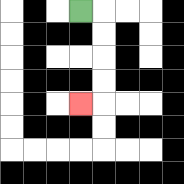{'start': '[3, 0]', 'end': '[3, 4]', 'path_directions': 'R,D,D,D,D,L', 'path_coordinates': '[[3, 0], [4, 0], [4, 1], [4, 2], [4, 3], [4, 4], [3, 4]]'}